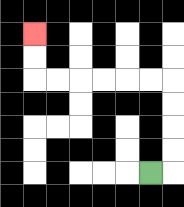{'start': '[6, 7]', 'end': '[1, 1]', 'path_directions': 'R,U,U,U,U,L,L,L,L,L,L,U,U', 'path_coordinates': '[[6, 7], [7, 7], [7, 6], [7, 5], [7, 4], [7, 3], [6, 3], [5, 3], [4, 3], [3, 3], [2, 3], [1, 3], [1, 2], [1, 1]]'}